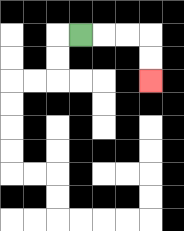{'start': '[3, 1]', 'end': '[6, 3]', 'path_directions': 'R,R,R,D,D', 'path_coordinates': '[[3, 1], [4, 1], [5, 1], [6, 1], [6, 2], [6, 3]]'}